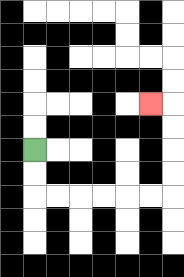{'start': '[1, 6]', 'end': '[6, 4]', 'path_directions': 'D,D,R,R,R,R,R,R,U,U,U,U,L', 'path_coordinates': '[[1, 6], [1, 7], [1, 8], [2, 8], [3, 8], [4, 8], [5, 8], [6, 8], [7, 8], [7, 7], [7, 6], [7, 5], [7, 4], [6, 4]]'}